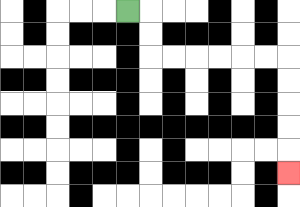{'start': '[5, 0]', 'end': '[12, 7]', 'path_directions': 'R,D,D,R,R,R,R,R,R,D,D,D,D,D', 'path_coordinates': '[[5, 0], [6, 0], [6, 1], [6, 2], [7, 2], [8, 2], [9, 2], [10, 2], [11, 2], [12, 2], [12, 3], [12, 4], [12, 5], [12, 6], [12, 7]]'}